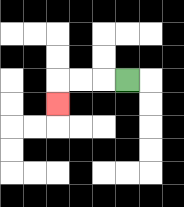{'start': '[5, 3]', 'end': '[2, 4]', 'path_directions': 'L,L,L,D', 'path_coordinates': '[[5, 3], [4, 3], [3, 3], [2, 3], [2, 4]]'}